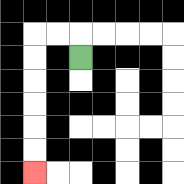{'start': '[3, 2]', 'end': '[1, 7]', 'path_directions': 'U,L,L,D,D,D,D,D,D', 'path_coordinates': '[[3, 2], [3, 1], [2, 1], [1, 1], [1, 2], [1, 3], [1, 4], [1, 5], [1, 6], [1, 7]]'}